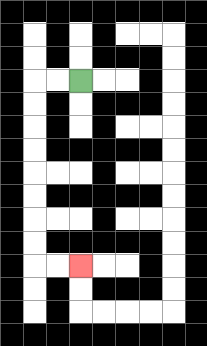{'start': '[3, 3]', 'end': '[3, 11]', 'path_directions': 'L,L,D,D,D,D,D,D,D,D,R,R', 'path_coordinates': '[[3, 3], [2, 3], [1, 3], [1, 4], [1, 5], [1, 6], [1, 7], [1, 8], [1, 9], [1, 10], [1, 11], [2, 11], [3, 11]]'}